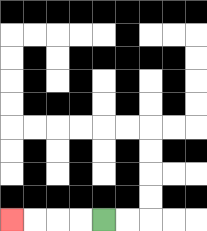{'start': '[4, 9]', 'end': '[0, 9]', 'path_directions': 'L,L,L,L', 'path_coordinates': '[[4, 9], [3, 9], [2, 9], [1, 9], [0, 9]]'}